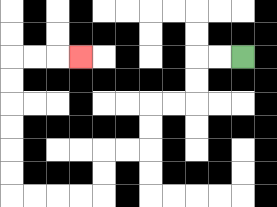{'start': '[10, 2]', 'end': '[3, 2]', 'path_directions': 'L,L,D,D,L,L,D,D,L,L,D,D,L,L,L,L,U,U,U,U,U,U,R,R,R', 'path_coordinates': '[[10, 2], [9, 2], [8, 2], [8, 3], [8, 4], [7, 4], [6, 4], [6, 5], [6, 6], [5, 6], [4, 6], [4, 7], [4, 8], [3, 8], [2, 8], [1, 8], [0, 8], [0, 7], [0, 6], [0, 5], [0, 4], [0, 3], [0, 2], [1, 2], [2, 2], [3, 2]]'}